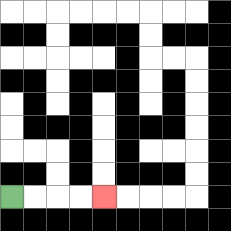{'start': '[0, 8]', 'end': '[4, 8]', 'path_directions': 'R,R,R,R', 'path_coordinates': '[[0, 8], [1, 8], [2, 8], [3, 8], [4, 8]]'}